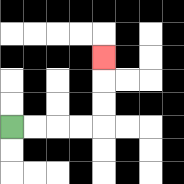{'start': '[0, 5]', 'end': '[4, 2]', 'path_directions': 'R,R,R,R,U,U,U', 'path_coordinates': '[[0, 5], [1, 5], [2, 5], [3, 5], [4, 5], [4, 4], [4, 3], [4, 2]]'}